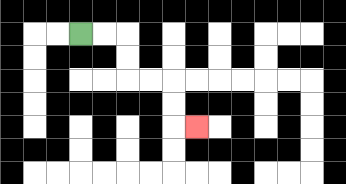{'start': '[3, 1]', 'end': '[8, 5]', 'path_directions': 'R,R,D,D,R,R,D,D,R', 'path_coordinates': '[[3, 1], [4, 1], [5, 1], [5, 2], [5, 3], [6, 3], [7, 3], [7, 4], [7, 5], [8, 5]]'}